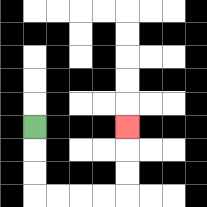{'start': '[1, 5]', 'end': '[5, 5]', 'path_directions': 'D,D,D,R,R,R,R,U,U,U', 'path_coordinates': '[[1, 5], [1, 6], [1, 7], [1, 8], [2, 8], [3, 8], [4, 8], [5, 8], [5, 7], [5, 6], [5, 5]]'}